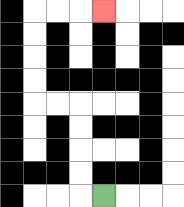{'start': '[4, 8]', 'end': '[4, 0]', 'path_directions': 'L,U,U,U,U,L,L,U,U,U,U,R,R,R', 'path_coordinates': '[[4, 8], [3, 8], [3, 7], [3, 6], [3, 5], [3, 4], [2, 4], [1, 4], [1, 3], [1, 2], [1, 1], [1, 0], [2, 0], [3, 0], [4, 0]]'}